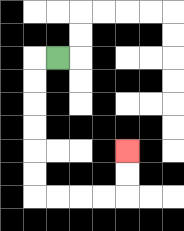{'start': '[2, 2]', 'end': '[5, 6]', 'path_directions': 'L,D,D,D,D,D,D,R,R,R,R,U,U', 'path_coordinates': '[[2, 2], [1, 2], [1, 3], [1, 4], [1, 5], [1, 6], [1, 7], [1, 8], [2, 8], [3, 8], [4, 8], [5, 8], [5, 7], [5, 6]]'}